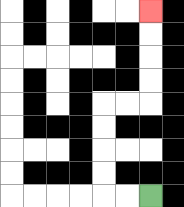{'start': '[6, 8]', 'end': '[6, 0]', 'path_directions': 'L,L,U,U,U,U,R,R,U,U,U,U', 'path_coordinates': '[[6, 8], [5, 8], [4, 8], [4, 7], [4, 6], [4, 5], [4, 4], [5, 4], [6, 4], [6, 3], [6, 2], [6, 1], [6, 0]]'}